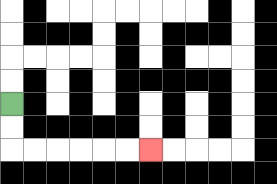{'start': '[0, 4]', 'end': '[6, 6]', 'path_directions': 'D,D,R,R,R,R,R,R', 'path_coordinates': '[[0, 4], [0, 5], [0, 6], [1, 6], [2, 6], [3, 6], [4, 6], [5, 6], [6, 6]]'}